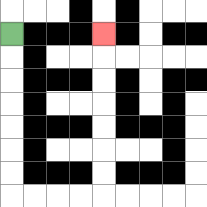{'start': '[0, 1]', 'end': '[4, 1]', 'path_directions': 'D,D,D,D,D,D,D,R,R,R,R,U,U,U,U,U,U,U', 'path_coordinates': '[[0, 1], [0, 2], [0, 3], [0, 4], [0, 5], [0, 6], [0, 7], [0, 8], [1, 8], [2, 8], [3, 8], [4, 8], [4, 7], [4, 6], [4, 5], [4, 4], [4, 3], [4, 2], [4, 1]]'}